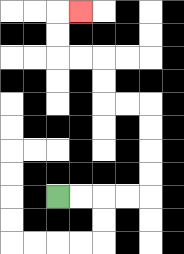{'start': '[2, 8]', 'end': '[3, 0]', 'path_directions': 'R,R,R,R,U,U,U,U,L,L,U,U,L,L,U,U,R', 'path_coordinates': '[[2, 8], [3, 8], [4, 8], [5, 8], [6, 8], [6, 7], [6, 6], [6, 5], [6, 4], [5, 4], [4, 4], [4, 3], [4, 2], [3, 2], [2, 2], [2, 1], [2, 0], [3, 0]]'}